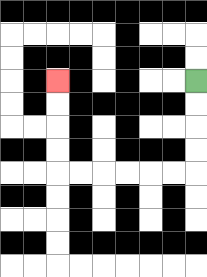{'start': '[8, 3]', 'end': '[2, 3]', 'path_directions': 'D,D,D,D,L,L,L,L,L,L,U,U,U,U', 'path_coordinates': '[[8, 3], [8, 4], [8, 5], [8, 6], [8, 7], [7, 7], [6, 7], [5, 7], [4, 7], [3, 7], [2, 7], [2, 6], [2, 5], [2, 4], [2, 3]]'}